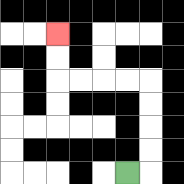{'start': '[5, 7]', 'end': '[2, 1]', 'path_directions': 'R,U,U,U,U,L,L,L,L,U,U', 'path_coordinates': '[[5, 7], [6, 7], [6, 6], [6, 5], [6, 4], [6, 3], [5, 3], [4, 3], [3, 3], [2, 3], [2, 2], [2, 1]]'}